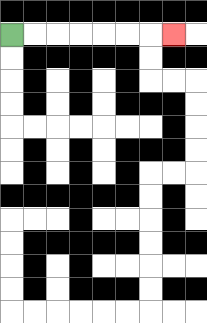{'start': '[0, 1]', 'end': '[7, 1]', 'path_directions': 'R,R,R,R,R,R,R', 'path_coordinates': '[[0, 1], [1, 1], [2, 1], [3, 1], [4, 1], [5, 1], [6, 1], [7, 1]]'}